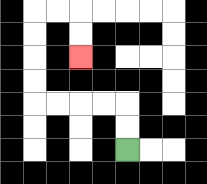{'start': '[5, 6]', 'end': '[3, 2]', 'path_directions': 'U,U,L,L,L,L,U,U,U,U,R,R,D,D', 'path_coordinates': '[[5, 6], [5, 5], [5, 4], [4, 4], [3, 4], [2, 4], [1, 4], [1, 3], [1, 2], [1, 1], [1, 0], [2, 0], [3, 0], [3, 1], [3, 2]]'}